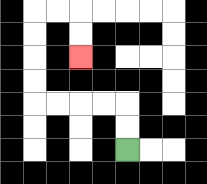{'start': '[5, 6]', 'end': '[3, 2]', 'path_directions': 'U,U,L,L,L,L,U,U,U,U,R,R,D,D', 'path_coordinates': '[[5, 6], [5, 5], [5, 4], [4, 4], [3, 4], [2, 4], [1, 4], [1, 3], [1, 2], [1, 1], [1, 0], [2, 0], [3, 0], [3, 1], [3, 2]]'}